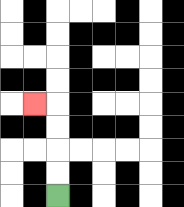{'start': '[2, 8]', 'end': '[1, 4]', 'path_directions': 'U,U,U,U,L', 'path_coordinates': '[[2, 8], [2, 7], [2, 6], [2, 5], [2, 4], [1, 4]]'}